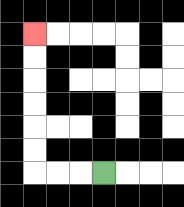{'start': '[4, 7]', 'end': '[1, 1]', 'path_directions': 'L,L,L,U,U,U,U,U,U', 'path_coordinates': '[[4, 7], [3, 7], [2, 7], [1, 7], [1, 6], [1, 5], [1, 4], [1, 3], [1, 2], [1, 1]]'}